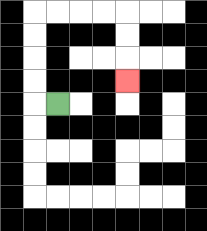{'start': '[2, 4]', 'end': '[5, 3]', 'path_directions': 'L,U,U,U,U,R,R,R,R,D,D,D', 'path_coordinates': '[[2, 4], [1, 4], [1, 3], [1, 2], [1, 1], [1, 0], [2, 0], [3, 0], [4, 0], [5, 0], [5, 1], [5, 2], [5, 3]]'}